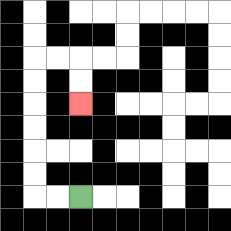{'start': '[3, 8]', 'end': '[3, 4]', 'path_directions': 'L,L,U,U,U,U,U,U,R,R,D,D', 'path_coordinates': '[[3, 8], [2, 8], [1, 8], [1, 7], [1, 6], [1, 5], [1, 4], [1, 3], [1, 2], [2, 2], [3, 2], [3, 3], [3, 4]]'}